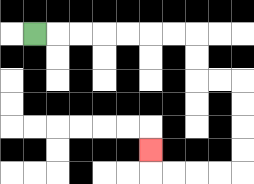{'start': '[1, 1]', 'end': '[6, 6]', 'path_directions': 'R,R,R,R,R,R,R,D,D,R,R,D,D,D,D,L,L,L,L,U', 'path_coordinates': '[[1, 1], [2, 1], [3, 1], [4, 1], [5, 1], [6, 1], [7, 1], [8, 1], [8, 2], [8, 3], [9, 3], [10, 3], [10, 4], [10, 5], [10, 6], [10, 7], [9, 7], [8, 7], [7, 7], [6, 7], [6, 6]]'}